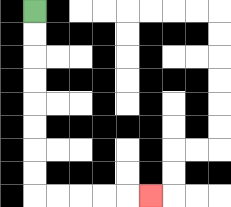{'start': '[1, 0]', 'end': '[6, 8]', 'path_directions': 'D,D,D,D,D,D,D,D,R,R,R,R,R', 'path_coordinates': '[[1, 0], [1, 1], [1, 2], [1, 3], [1, 4], [1, 5], [1, 6], [1, 7], [1, 8], [2, 8], [3, 8], [4, 8], [5, 8], [6, 8]]'}